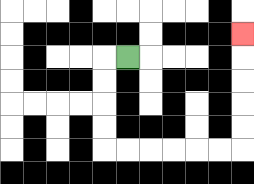{'start': '[5, 2]', 'end': '[10, 1]', 'path_directions': 'L,D,D,D,D,R,R,R,R,R,R,U,U,U,U,U', 'path_coordinates': '[[5, 2], [4, 2], [4, 3], [4, 4], [4, 5], [4, 6], [5, 6], [6, 6], [7, 6], [8, 6], [9, 6], [10, 6], [10, 5], [10, 4], [10, 3], [10, 2], [10, 1]]'}